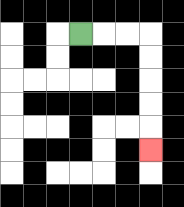{'start': '[3, 1]', 'end': '[6, 6]', 'path_directions': 'R,R,R,D,D,D,D,D', 'path_coordinates': '[[3, 1], [4, 1], [5, 1], [6, 1], [6, 2], [6, 3], [6, 4], [6, 5], [6, 6]]'}